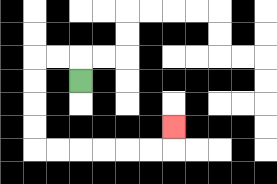{'start': '[3, 3]', 'end': '[7, 5]', 'path_directions': 'U,L,L,D,D,D,D,R,R,R,R,R,R,U', 'path_coordinates': '[[3, 3], [3, 2], [2, 2], [1, 2], [1, 3], [1, 4], [1, 5], [1, 6], [2, 6], [3, 6], [4, 6], [5, 6], [6, 6], [7, 6], [7, 5]]'}